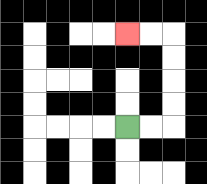{'start': '[5, 5]', 'end': '[5, 1]', 'path_directions': 'R,R,U,U,U,U,L,L', 'path_coordinates': '[[5, 5], [6, 5], [7, 5], [7, 4], [7, 3], [7, 2], [7, 1], [6, 1], [5, 1]]'}